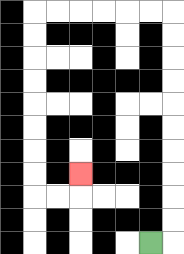{'start': '[6, 10]', 'end': '[3, 7]', 'path_directions': 'R,U,U,U,U,U,U,U,U,U,U,L,L,L,L,L,L,D,D,D,D,D,D,D,D,R,R,U', 'path_coordinates': '[[6, 10], [7, 10], [7, 9], [7, 8], [7, 7], [7, 6], [7, 5], [7, 4], [7, 3], [7, 2], [7, 1], [7, 0], [6, 0], [5, 0], [4, 0], [3, 0], [2, 0], [1, 0], [1, 1], [1, 2], [1, 3], [1, 4], [1, 5], [1, 6], [1, 7], [1, 8], [2, 8], [3, 8], [3, 7]]'}